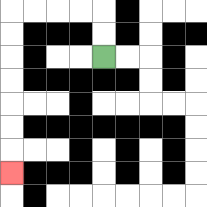{'start': '[4, 2]', 'end': '[0, 7]', 'path_directions': 'U,U,L,L,L,L,D,D,D,D,D,D,D', 'path_coordinates': '[[4, 2], [4, 1], [4, 0], [3, 0], [2, 0], [1, 0], [0, 0], [0, 1], [0, 2], [0, 3], [0, 4], [0, 5], [0, 6], [0, 7]]'}